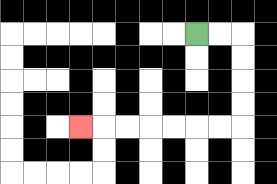{'start': '[8, 1]', 'end': '[3, 5]', 'path_directions': 'R,R,D,D,D,D,L,L,L,L,L,L,L', 'path_coordinates': '[[8, 1], [9, 1], [10, 1], [10, 2], [10, 3], [10, 4], [10, 5], [9, 5], [8, 5], [7, 5], [6, 5], [5, 5], [4, 5], [3, 5]]'}